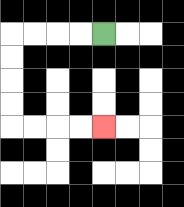{'start': '[4, 1]', 'end': '[4, 5]', 'path_directions': 'L,L,L,L,D,D,D,D,R,R,R,R', 'path_coordinates': '[[4, 1], [3, 1], [2, 1], [1, 1], [0, 1], [0, 2], [0, 3], [0, 4], [0, 5], [1, 5], [2, 5], [3, 5], [4, 5]]'}